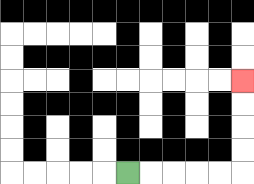{'start': '[5, 7]', 'end': '[10, 3]', 'path_directions': 'R,R,R,R,R,U,U,U,U', 'path_coordinates': '[[5, 7], [6, 7], [7, 7], [8, 7], [9, 7], [10, 7], [10, 6], [10, 5], [10, 4], [10, 3]]'}